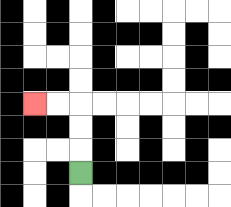{'start': '[3, 7]', 'end': '[1, 4]', 'path_directions': 'U,U,U,L,L', 'path_coordinates': '[[3, 7], [3, 6], [3, 5], [3, 4], [2, 4], [1, 4]]'}